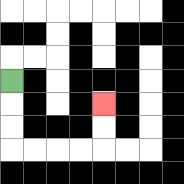{'start': '[0, 3]', 'end': '[4, 4]', 'path_directions': 'D,D,D,R,R,R,R,U,U', 'path_coordinates': '[[0, 3], [0, 4], [0, 5], [0, 6], [1, 6], [2, 6], [3, 6], [4, 6], [4, 5], [4, 4]]'}